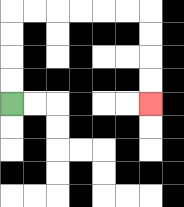{'start': '[0, 4]', 'end': '[6, 4]', 'path_directions': 'U,U,U,U,R,R,R,R,R,R,D,D,D,D', 'path_coordinates': '[[0, 4], [0, 3], [0, 2], [0, 1], [0, 0], [1, 0], [2, 0], [3, 0], [4, 0], [5, 0], [6, 0], [6, 1], [6, 2], [6, 3], [6, 4]]'}